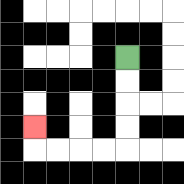{'start': '[5, 2]', 'end': '[1, 5]', 'path_directions': 'D,D,D,D,L,L,L,L,U', 'path_coordinates': '[[5, 2], [5, 3], [5, 4], [5, 5], [5, 6], [4, 6], [3, 6], [2, 6], [1, 6], [1, 5]]'}